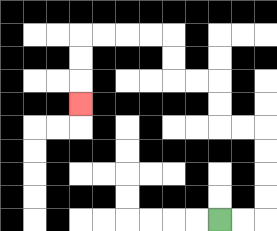{'start': '[9, 9]', 'end': '[3, 4]', 'path_directions': 'R,R,U,U,U,U,L,L,U,U,L,L,U,U,L,L,L,L,D,D,D', 'path_coordinates': '[[9, 9], [10, 9], [11, 9], [11, 8], [11, 7], [11, 6], [11, 5], [10, 5], [9, 5], [9, 4], [9, 3], [8, 3], [7, 3], [7, 2], [7, 1], [6, 1], [5, 1], [4, 1], [3, 1], [3, 2], [3, 3], [3, 4]]'}